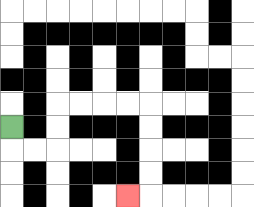{'start': '[0, 5]', 'end': '[5, 8]', 'path_directions': 'D,R,R,U,U,R,R,R,R,D,D,D,D,L', 'path_coordinates': '[[0, 5], [0, 6], [1, 6], [2, 6], [2, 5], [2, 4], [3, 4], [4, 4], [5, 4], [6, 4], [6, 5], [6, 6], [6, 7], [6, 8], [5, 8]]'}